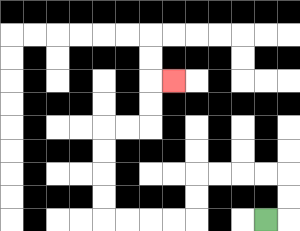{'start': '[11, 9]', 'end': '[7, 3]', 'path_directions': 'R,U,U,L,L,L,L,D,D,L,L,L,L,U,U,U,U,R,R,U,U,R', 'path_coordinates': '[[11, 9], [12, 9], [12, 8], [12, 7], [11, 7], [10, 7], [9, 7], [8, 7], [8, 8], [8, 9], [7, 9], [6, 9], [5, 9], [4, 9], [4, 8], [4, 7], [4, 6], [4, 5], [5, 5], [6, 5], [6, 4], [6, 3], [7, 3]]'}